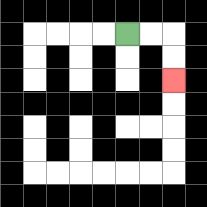{'start': '[5, 1]', 'end': '[7, 3]', 'path_directions': 'R,R,D,D', 'path_coordinates': '[[5, 1], [6, 1], [7, 1], [7, 2], [7, 3]]'}